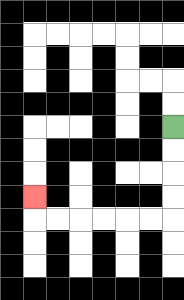{'start': '[7, 5]', 'end': '[1, 8]', 'path_directions': 'D,D,D,D,L,L,L,L,L,L,U', 'path_coordinates': '[[7, 5], [7, 6], [7, 7], [7, 8], [7, 9], [6, 9], [5, 9], [4, 9], [3, 9], [2, 9], [1, 9], [1, 8]]'}